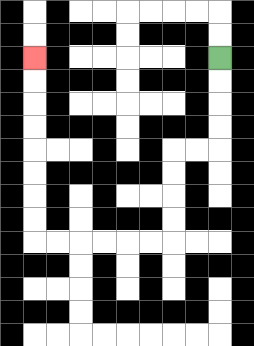{'start': '[9, 2]', 'end': '[1, 2]', 'path_directions': 'D,D,D,D,L,L,D,D,D,D,L,L,L,L,L,L,U,U,U,U,U,U,U,U', 'path_coordinates': '[[9, 2], [9, 3], [9, 4], [9, 5], [9, 6], [8, 6], [7, 6], [7, 7], [7, 8], [7, 9], [7, 10], [6, 10], [5, 10], [4, 10], [3, 10], [2, 10], [1, 10], [1, 9], [1, 8], [1, 7], [1, 6], [1, 5], [1, 4], [1, 3], [1, 2]]'}